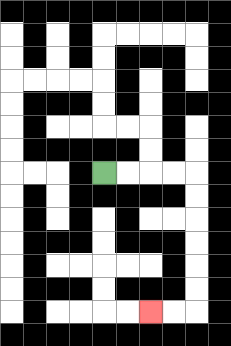{'start': '[4, 7]', 'end': '[6, 13]', 'path_directions': 'R,R,R,R,D,D,D,D,D,D,L,L', 'path_coordinates': '[[4, 7], [5, 7], [6, 7], [7, 7], [8, 7], [8, 8], [8, 9], [8, 10], [8, 11], [8, 12], [8, 13], [7, 13], [6, 13]]'}